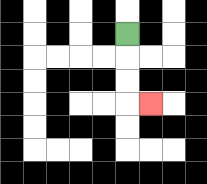{'start': '[5, 1]', 'end': '[6, 4]', 'path_directions': 'D,D,D,R', 'path_coordinates': '[[5, 1], [5, 2], [5, 3], [5, 4], [6, 4]]'}